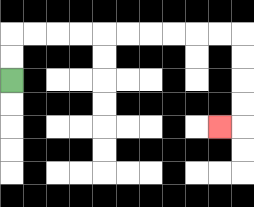{'start': '[0, 3]', 'end': '[9, 5]', 'path_directions': 'U,U,R,R,R,R,R,R,R,R,R,R,D,D,D,D,L', 'path_coordinates': '[[0, 3], [0, 2], [0, 1], [1, 1], [2, 1], [3, 1], [4, 1], [5, 1], [6, 1], [7, 1], [8, 1], [9, 1], [10, 1], [10, 2], [10, 3], [10, 4], [10, 5], [9, 5]]'}